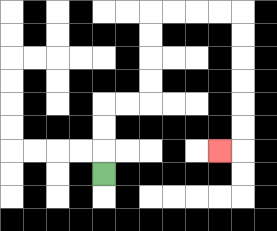{'start': '[4, 7]', 'end': '[9, 6]', 'path_directions': 'U,U,U,R,R,U,U,U,U,R,R,R,R,D,D,D,D,D,D,L', 'path_coordinates': '[[4, 7], [4, 6], [4, 5], [4, 4], [5, 4], [6, 4], [6, 3], [6, 2], [6, 1], [6, 0], [7, 0], [8, 0], [9, 0], [10, 0], [10, 1], [10, 2], [10, 3], [10, 4], [10, 5], [10, 6], [9, 6]]'}